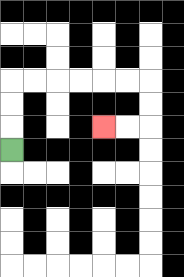{'start': '[0, 6]', 'end': '[4, 5]', 'path_directions': 'U,U,U,R,R,R,R,R,R,D,D,L,L', 'path_coordinates': '[[0, 6], [0, 5], [0, 4], [0, 3], [1, 3], [2, 3], [3, 3], [4, 3], [5, 3], [6, 3], [6, 4], [6, 5], [5, 5], [4, 5]]'}